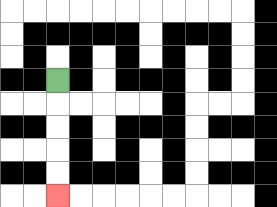{'start': '[2, 3]', 'end': '[2, 8]', 'path_directions': 'D,D,D,D,D', 'path_coordinates': '[[2, 3], [2, 4], [2, 5], [2, 6], [2, 7], [2, 8]]'}